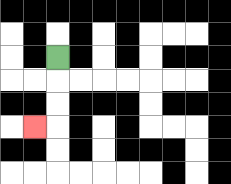{'start': '[2, 2]', 'end': '[1, 5]', 'path_directions': 'D,D,D,L', 'path_coordinates': '[[2, 2], [2, 3], [2, 4], [2, 5], [1, 5]]'}